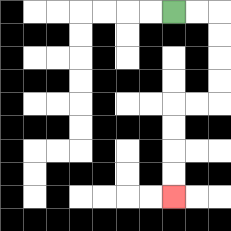{'start': '[7, 0]', 'end': '[7, 8]', 'path_directions': 'R,R,D,D,D,D,L,L,D,D,D,D', 'path_coordinates': '[[7, 0], [8, 0], [9, 0], [9, 1], [9, 2], [9, 3], [9, 4], [8, 4], [7, 4], [7, 5], [7, 6], [7, 7], [7, 8]]'}